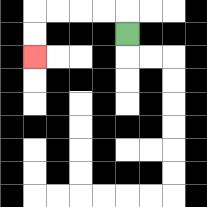{'start': '[5, 1]', 'end': '[1, 2]', 'path_directions': 'U,L,L,L,L,D,D', 'path_coordinates': '[[5, 1], [5, 0], [4, 0], [3, 0], [2, 0], [1, 0], [1, 1], [1, 2]]'}